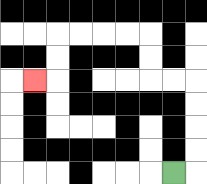{'start': '[7, 7]', 'end': '[1, 3]', 'path_directions': 'R,U,U,U,U,L,L,U,U,L,L,L,L,D,D,L', 'path_coordinates': '[[7, 7], [8, 7], [8, 6], [8, 5], [8, 4], [8, 3], [7, 3], [6, 3], [6, 2], [6, 1], [5, 1], [4, 1], [3, 1], [2, 1], [2, 2], [2, 3], [1, 3]]'}